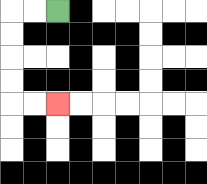{'start': '[2, 0]', 'end': '[2, 4]', 'path_directions': 'L,L,D,D,D,D,R,R', 'path_coordinates': '[[2, 0], [1, 0], [0, 0], [0, 1], [0, 2], [0, 3], [0, 4], [1, 4], [2, 4]]'}